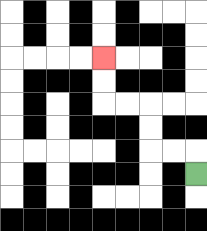{'start': '[8, 7]', 'end': '[4, 2]', 'path_directions': 'U,L,L,U,U,L,L,U,U', 'path_coordinates': '[[8, 7], [8, 6], [7, 6], [6, 6], [6, 5], [6, 4], [5, 4], [4, 4], [4, 3], [4, 2]]'}